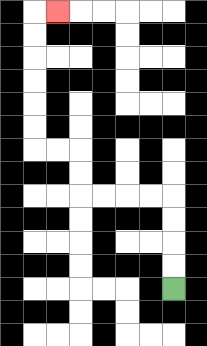{'start': '[7, 12]', 'end': '[2, 0]', 'path_directions': 'U,U,U,U,L,L,L,L,U,U,L,L,U,U,U,U,U,U,R', 'path_coordinates': '[[7, 12], [7, 11], [7, 10], [7, 9], [7, 8], [6, 8], [5, 8], [4, 8], [3, 8], [3, 7], [3, 6], [2, 6], [1, 6], [1, 5], [1, 4], [1, 3], [1, 2], [1, 1], [1, 0], [2, 0]]'}